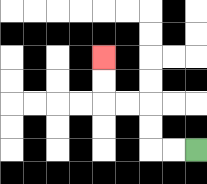{'start': '[8, 6]', 'end': '[4, 2]', 'path_directions': 'L,L,U,U,L,L,U,U', 'path_coordinates': '[[8, 6], [7, 6], [6, 6], [6, 5], [6, 4], [5, 4], [4, 4], [4, 3], [4, 2]]'}